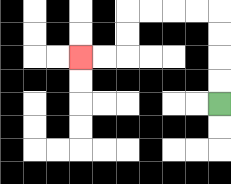{'start': '[9, 4]', 'end': '[3, 2]', 'path_directions': 'U,U,U,U,L,L,L,L,D,D,L,L', 'path_coordinates': '[[9, 4], [9, 3], [9, 2], [9, 1], [9, 0], [8, 0], [7, 0], [6, 0], [5, 0], [5, 1], [5, 2], [4, 2], [3, 2]]'}